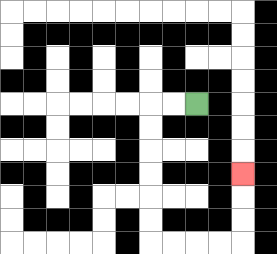{'start': '[8, 4]', 'end': '[10, 7]', 'path_directions': 'L,L,D,D,D,D,D,D,R,R,R,R,U,U,U', 'path_coordinates': '[[8, 4], [7, 4], [6, 4], [6, 5], [6, 6], [6, 7], [6, 8], [6, 9], [6, 10], [7, 10], [8, 10], [9, 10], [10, 10], [10, 9], [10, 8], [10, 7]]'}